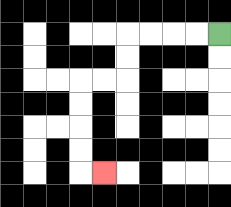{'start': '[9, 1]', 'end': '[4, 7]', 'path_directions': 'L,L,L,L,D,D,L,L,D,D,D,D,R', 'path_coordinates': '[[9, 1], [8, 1], [7, 1], [6, 1], [5, 1], [5, 2], [5, 3], [4, 3], [3, 3], [3, 4], [3, 5], [3, 6], [3, 7], [4, 7]]'}